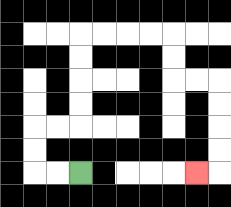{'start': '[3, 7]', 'end': '[8, 7]', 'path_directions': 'L,L,U,U,R,R,U,U,U,U,R,R,R,R,D,D,R,R,D,D,D,D,L', 'path_coordinates': '[[3, 7], [2, 7], [1, 7], [1, 6], [1, 5], [2, 5], [3, 5], [3, 4], [3, 3], [3, 2], [3, 1], [4, 1], [5, 1], [6, 1], [7, 1], [7, 2], [7, 3], [8, 3], [9, 3], [9, 4], [9, 5], [9, 6], [9, 7], [8, 7]]'}